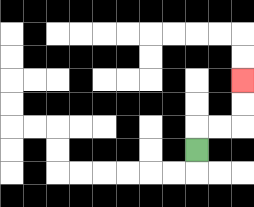{'start': '[8, 6]', 'end': '[10, 3]', 'path_directions': 'U,R,R,U,U', 'path_coordinates': '[[8, 6], [8, 5], [9, 5], [10, 5], [10, 4], [10, 3]]'}